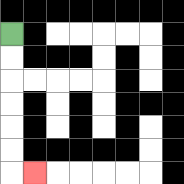{'start': '[0, 1]', 'end': '[1, 7]', 'path_directions': 'D,D,D,D,D,D,R', 'path_coordinates': '[[0, 1], [0, 2], [0, 3], [0, 4], [0, 5], [0, 6], [0, 7], [1, 7]]'}